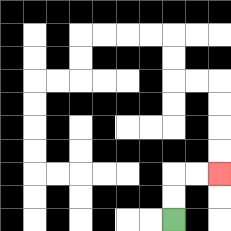{'start': '[7, 9]', 'end': '[9, 7]', 'path_directions': 'U,U,R,R', 'path_coordinates': '[[7, 9], [7, 8], [7, 7], [8, 7], [9, 7]]'}